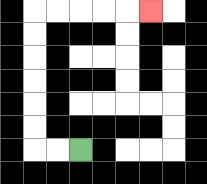{'start': '[3, 6]', 'end': '[6, 0]', 'path_directions': 'L,L,U,U,U,U,U,U,R,R,R,R,R', 'path_coordinates': '[[3, 6], [2, 6], [1, 6], [1, 5], [1, 4], [1, 3], [1, 2], [1, 1], [1, 0], [2, 0], [3, 0], [4, 0], [5, 0], [6, 0]]'}